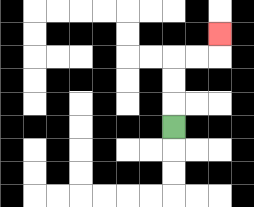{'start': '[7, 5]', 'end': '[9, 1]', 'path_directions': 'U,U,U,R,R,U', 'path_coordinates': '[[7, 5], [7, 4], [7, 3], [7, 2], [8, 2], [9, 2], [9, 1]]'}